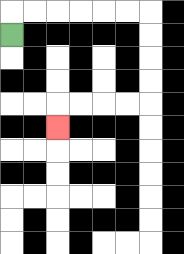{'start': '[0, 1]', 'end': '[2, 5]', 'path_directions': 'U,R,R,R,R,R,R,D,D,D,D,L,L,L,L,D', 'path_coordinates': '[[0, 1], [0, 0], [1, 0], [2, 0], [3, 0], [4, 0], [5, 0], [6, 0], [6, 1], [6, 2], [6, 3], [6, 4], [5, 4], [4, 4], [3, 4], [2, 4], [2, 5]]'}